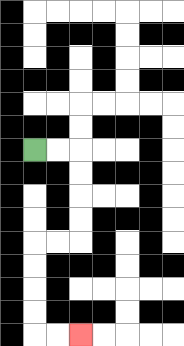{'start': '[1, 6]', 'end': '[3, 14]', 'path_directions': 'R,R,D,D,D,D,L,L,D,D,D,D,R,R', 'path_coordinates': '[[1, 6], [2, 6], [3, 6], [3, 7], [3, 8], [3, 9], [3, 10], [2, 10], [1, 10], [1, 11], [1, 12], [1, 13], [1, 14], [2, 14], [3, 14]]'}